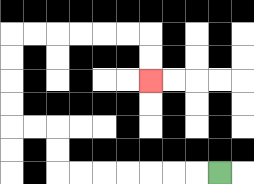{'start': '[9, 7]', 'end': '[6, 3]', 'path_directions': 'L,L,L,L,L,L,L,U,U,L,L,U,U,U,U,R,R,R,R,R,R,D,D', 'path_coordinates': '[[9, 7], [8, 7], [7, 7], [6, 7], [5, 7], [4, 7], [3, 7], [2, 7], [2, 6], [2, 5], [1, 5], [0, 5], [0, 4], [0, 3], [0, 2], [0, 1], [1, 1], [2, 1], [3, 1], [4, 1], [5, 1], [6, 1], [6, 2], [6, 3]]'}